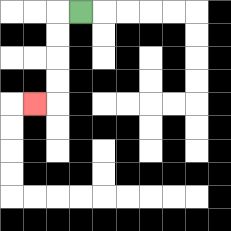{'start': '[3, 0]', 'end': '[1, 4]', 'path_directions': 'L,D,D,D,D,L', 'path_coordinates': '[[3, 0], [2, 0], [2, 1], [2, 2], [2, 3], [2, 4], [1, 4]]'}